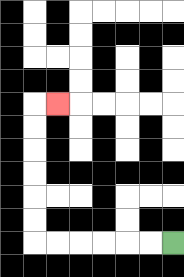{'start': '[7, 10]', 'end': '[2, 4]', 'path_directions': 'L,L,L,L,L,L,U,U,U,U,U,U,R', 'path_coordinates': '[[7, 10], [6, 10], [5, 10], [4, 10], [3, 10], [2, 10], [1, 10], [1, 9], [1, 8], [1, 7], [1, 6], [1, 5], [1, 4], [2, 4]]'}